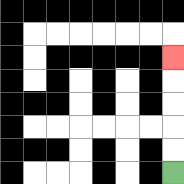{'start': '[7, 7]', 'end': '[7, 2]', 'path_directions': 'U,U,U,U,U', 'path_coordinates': '[[7, 7], [7, 6], [7, 5], [7, 4], [7, 3], [7, 2]]'}